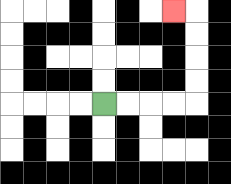{'start': '[4, 4]', 'end': '[7, 0]', 'path_directions': 'R,R,R,R,U,U,U,U,L', 'path_coordinates': '[[4, 4], [5, 4], [6, 4], [7, 4], [8, 4], [8, 3], [8, 2], [8, 1], [8, 0], [7, 0]]'}